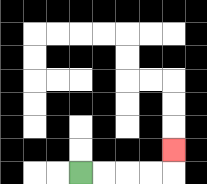{'start': '[3, 7]', 'end': '[7, 6]', 'path_directions': 'R,R,R,R,U', 'path_coordinates': '[[3, 7], [4, 7], [5, 7], [6, 7], [7, 7], [7, 6]]'}